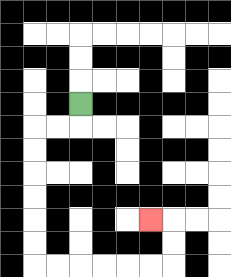{'start': '[3, 4]', 'end': '[6, 9]', 'path_directions': 'D,L,L,D,D,D,D,D,D,R,R,R,R,R,R,U,U,L', 'path_coordinates': '[[3, 4], [3, 5], [2, 5], [1, 5], [1, 6], [1, 7], [1, 8], [1, 9], [1, 10], [1, 11], [2, 11], [3, 11], [4, 11], [5, 11], [6, 11], [7, 11], [7, 10], [7, 9], [6, 9]]'}